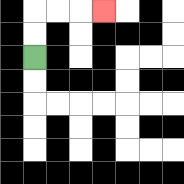{'start': '[1, 2]', 'end': '[4, 0]', 'path_directions': 'U,U,R,R,R', 'path_coordinates': '[[1, 2], [1, 1], [1, 0], [2, 0], [3, 0], [4, 0]]'}